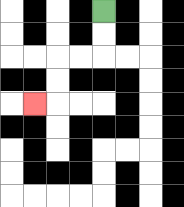{'start': '[4, 0]', 'end': '[1, 4]', 'path_directions': 'D,D,L,L,D,D,L', 'path_coordinates': '[[4, 0], [4, 1], [4, 2], [3, 2], [2, 2], [2, 3], [2, 4], [1, 4]]'}